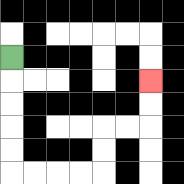{'start': '[0, 2]', 'end': '[6, 3]', 'path_directions': 'D,D,D,D,D,R,R,R,R,U,U,R,R,U,U', 'path_coordinates': '[[0, 2], [0, 3], [0, 4], [0, 5], [0, 6], [0, 7], [1, 7], [2, 7], [3, 7], [4, 7], [4, 6], [4, 5], [5, 5], [6, 5], [6, 4], [6, 3]]'}